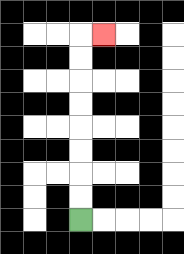{'start': '[3, 9]', 'end': '[4, 1]', 'path_directions': 'U,U,U,U,U,U,U,U,R', 'path_coordinates': '[[3, 9], [3, 8], [3, 7], [3, 6], [3, 5], [3, 4], [3, 3], [3, 2], [3, 1], [4, 1]]'}